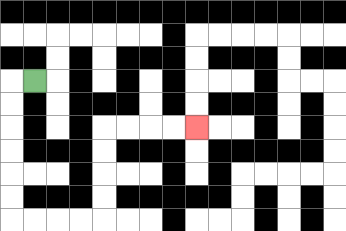{'start': '[1, 3]', 'end': '[8, 5]', 'path_directions': 'L,D,D,D,D,D,D,R,R,R,R,U,U,U,U,R,R,R,R', 'path_coordinates': '[[1, 3], [0, 3], [0, 4], [0, 5], [0, 6], [0, 7], [0, 8], [0, 9], [1, 9], [2, 9], [3, 9], [4, 9], [4, 8], [4, 7], [4, 6], [4, 5], [5, 5], [6, 5], [7, 5], [8, 5]]'}